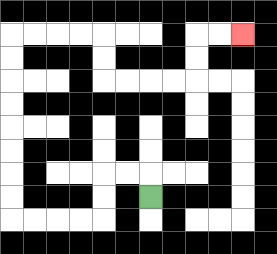{'start': '[6, 8]', 'end': '[10, 1]', 'path_directions': 'U,L,L,D,D,L,L,L,L,U,U,U,U,U,U,U,U,R,R,R,R,D,D,R,R,R,R,U,U,R,R', 'path_coordinates': '[[6, 8], [6, 7], [5, 7], [4, 7], [4, 8], [4, 9], [3, 9], [2, 9], [1, 9], [0, 9], [0, 8], [0, 7], [0, 6], [0, 5], [0, 4], [0, 3], [0, 2], [0, 1], [1, 1], [2, 1], [3, 1], [4, 1], [4, 2], [4, 3], [5, 3], [6, 3], [7, 3], [8, 3], [8, 2], [8, 1], [9, 1], [10, 1]]'}